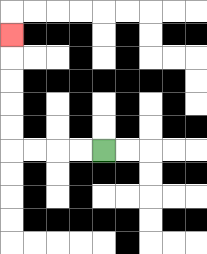{'start': '[4, 6]', 'end': '[0, 1]', 'path_directions': 'L,L,L,L,U,U,U,U,U', 'path_coordinates': '[[4, 6], [3, 6], [2, 6], [1, 6], [0, 6], [0, 5], [0, 4], [0, 3], [0, 2], [0, 1]]'}